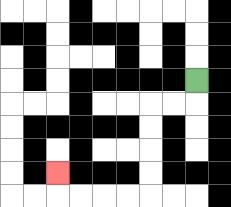{'start': '[8, 3]', 'end': '[2, 7]', 'path_directions': 'D,L,L,D,D,D,D,L,L,L,L,U', 'path_coordinates': '[[8, 3], [8, 4], [7, 4], [6, 4], [6, 5], [6, 6], [6, 7], [6, 8], [5, 8], [4, 8], [3, 8], [2, 8], [2, 7]]'}